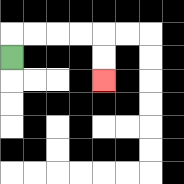{'start': '[0, 2]', 'end': '[4, 3]', 'path_directions': 'U,R,R,R,R,D,D', 'path_coordinates': '[[0, 2], [0, 1], [1, 1], [2, 1], [3, 1], [4, 1], [4, 2], [4, 3]]'}